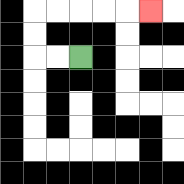{'start': '[3, 2]', 'end': '[6, 0]', 'path_directions': 'L,L,U,U,R,R,R,R,R', 'path_coordinates': '[[3, 2], [2, 2], [1, 2], [1, 1], [1, 0], [2, 0], [3, 0], [4, 0], [5, 0], [6, 0]]'}